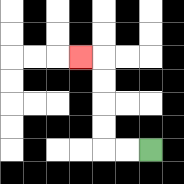{'start': '[6, 6]', 'end': '[3, 2]', 'path_directions': 'L,L,U,U,U,U,L', 'path_coordinates': '[[6, 6], [5, 6], [4, 6], [4, 5], [4, 4], [4, 3], [4, 2], [3, 2]]'}